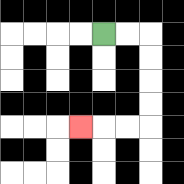{'start': '[4, 1]', 'end': '[3, 5]', 'path_directions': 'R,R,D,D,D,D,L,L,L', 'path_coordinates': '[[4, 1], [5, 1], [6, 1], [6, 2], [6, 3], [6, 4], [6, 5], [5, 5], [4, 5], [3, 5]]'}